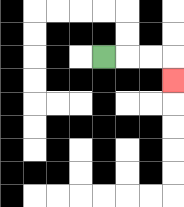{'start': '[4, 2]', 'end': '[7, 3]', 'path_directions': 'R,R,R,D', 'path_coordinates': '[[4, 2], [5, 2], [6, 2], [7, 2], [7, 3]]'}